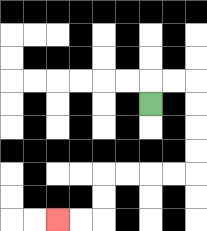{'start': '[6, 4]', 'end': '[2, 9]', 'path_directions': 'U,R,R,D,D,D,D,L,L,L,L,D,D,L,L', 'path_coordinates': '[[6, 4], [6, 3], [7, 3], [8, 3], [8, 4], [8, 5], [8, 6], [8, 7], [7, 7], [6, 7], [5, 7], [4, 7], [4, 8], [4, 9], [3, 9], [2, 9]]'}